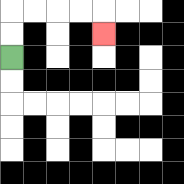{'start': '[0, 2]', 'end': '[4, 1]', 'path_directions': 'U,U,R,R,R,R,D', 'path_coordinates': '[[0, 2], [0, 1], [0, 0], [1, 0], [2, 0], [3, 0], [4, 0], [4, 1]]'}